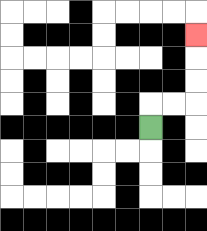{'start': '[6, 5]', 'end': '[8, 1]', 'path_directions': 'U,R,R,U,U,U', 'path_coordinates': '[[6, 5], [6, 4], [7, 4], [8, 4], [8, 3], [8, 2], [8, 1]]'}